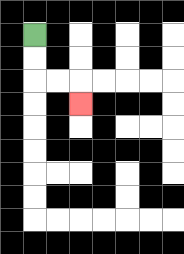{'start': '[1, 1]', 'end': '[3, 4]', 'path_directions': 'D,D,R,R,D', 'path_coordinates': '[[1, 1], [1, 2], [1, 3], [2, 3], [3, 3], [3, 4]]'}